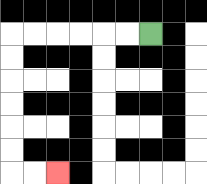{'start': '[6, 1]', 'end': '[2, 7]', 'path_directions': 'L,L,L,L,L,L,D,D,D,D,D,D,R,R', 'path_coordinates': '[[6, 1], [5, 1], [4, 1], [3, 1], [2, 1], [1, 1], [0, 1], [0, 2], [0, 3], [0, 4], [0, 5], [0, 6], [0, 7], [1, 7], [2, 7]]'}